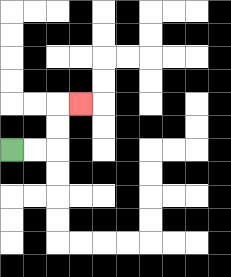{'start': '[0, 6]', 'end': '[3, 4]', 'path_directions': 'R,R,U,U,R', 'path_coordinates': '[[0, 6], [1, 6], [2, 6], [2, 5], [2, 4], [3, 4]]'}